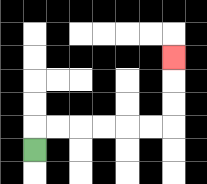{'start': '[1, 6]', 'end': '[7, 2]', 'path_directions': 'U,R,R,R,R,R,R,U,U,U', 'path_coordinates': '[[1, 6], [1, 5], [2, 5], [3, 5], [4, 5], [5, 5], [6, 5], [7, 5], [7, 4], [7, 3], [7, 2]]'}